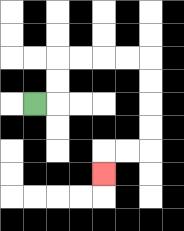{'start': '[1, 4]', 'end': '[4, 7]', 'path_directions': 'R,U,U,R,R,R,R,D,D,D,D,L,L,D', 'path_coordinates': '[[1, 4], [2, 4], [2, 3], [2, 2], [3, 2], [4, 2], [5, 2], [6, 2], [6, 3], [6, 4], [6, 5], [6, 6], [5, 6], [4, 6], [4, 7]]'}